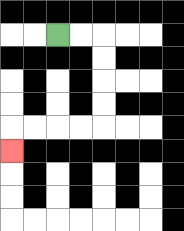{'start': '[2, 1]', 'end': '[0, 6]', 'path_directions': 'R,R,D,D,D,D,L,L,L,L,D', 'path_coordinates': '[[2, 1], [3, 1], [4, 1], [4, 2], [4, 3], [4, 4], [4, 5], [3, 5], [2, 5], [1, 5], [0, 5], [0, 6]]'}